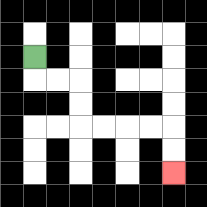{'start': '[1, 2]', 'end': '[7, 7]', 'path_directions': 'D,R,R,D,D,R,R,R,R,D,D', 'path_coordinates': '[[1, 2], [1, 3], [2, 3], [3, 3], [3, 4], [3, 5], [4, 5], [5, 5], [6, 5], [7, 5], [7, 6], [7, 7]]'}